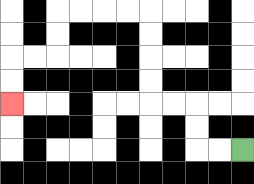{'start': '[10, 6]', 'end': '[0, 4]', 'path_directions': 'L,L,U,U,L,L,U,U,U,U,L,L,L,L,D,D,L,L,D,D', 'path_coordinates': '[[10, 6], [9, 6], [8, 6], [8, 5], [8, 4], [7, 4], [6, 4], [6, 3], [6, 2], [6, 1], [6, 0], [5, 0], [4, 0], [3, 0], [2, 0], [2, 1], [2, 2], [1, 2], [0, 2], [0, 3], [0, 4]]'}